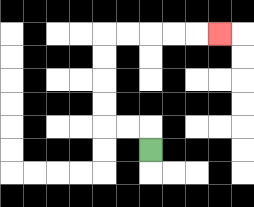{'start': '[6, 6]', 'end': '[9, 1]', 'path_directions': 'U,L,L,U,U,U,U,R,R,R,R,R', 'path_coordinates': '[[6, 6], [6, 5], [5, 5], [4, 5], [4, 4], [4, 3], [4, 2], [4, 1], [5, 1], [6, 1], [7, 1], [8, 1], [9, 1]]'}